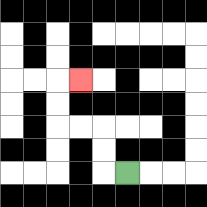{'start': '[5, 7]', 'end': '[3, 3]', 'path_directions': 'L,U,U,L,L,U,U,R', 'path_coordinates': '[[5, 7], [4, 7], [4, 6], [4, 5], [3, 5], [2, 5], [2, 4], [2, 3], [3, 3]]'}